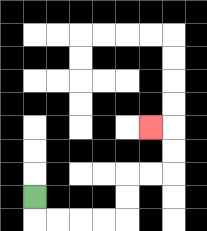{'start': '[1, 8]', 'end': '[6, 5]', 'path_directions': 'D,R,R,R,R,U,U,R,R,U,U,L', 'path_coordinates': '[[1, 8], [1, 9], [2, 9], [3, 9], [4, 9], [5, 9], [5, 8], [5, 7], [6, 7], [7, 7], [7, 6], [7, 5], [6, 5]]'}